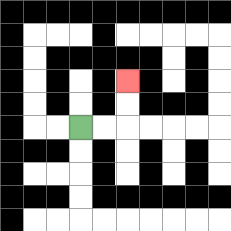{'start': '[3, 5]', 'end': '[5, 3]', 'path_directions': 'R,R,U,U', 'path_coordinates': '[[3, 5], [4, 5], [5, 5], [5, 4], [5, 3]]'}